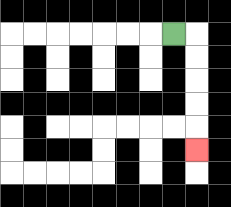{'start': '[7, 1]', 'end': '[8, 6]', 'path_directions': 'R,D,D,D,D,D', 'path_coordinates': '[[7, 1], [8, 1], [8, 2], [8, 3], [8, 4], [8, 5], [8, 6]]'}